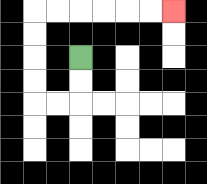{'start': '[3, 2]', 'end': '[7, 0]', 'path_directions': 'D,D,L,L,U,U,U,U,R,R,R,R,R,R', 'path_coordinates': '[[3, 2], [3, 3], [3, 4], [2, 4], [1, 4], [1, 3], [1, 2], [1, 1], [1, 0], [2, 0], [3, 0], [4, 0], [5, 0], [6, 0], [7, 0]]'}